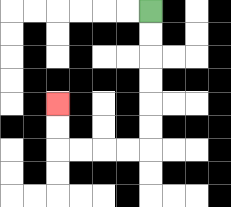{'start': '[6, 0]', 'end': '[2, 4]', 'path_directions': 'D,D,D,D,D,D,L,L,L,L,U,U', 'path_coordinates': '[[6, 0], [6, 1], [6, 2], [6, 3], [6, 4], [6, 5], [6, 6], [5, 6], [4, 6], [3, 6], [2, 6], [2, 5], [2, 4]]'}